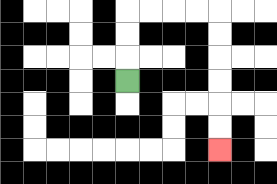{'start': '[5, 3]', 'end': '[9, 6]', 'path_directions': 'U,U,U,R,R,R,R,D,D,D,D,D,D', 'path_coordinates': '[[5, 3], [5, 2], [5, 1], [5, 0], [6, 0], [7, 0], [8, 0], [9, 0], [9, 1], [9, 2], [9, 3], [9, 4], [9, 5], [9, 6]]'}